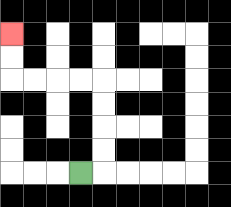{'start': '[3, 7]', 'end': '[0, 1]', 'path_directions': 'R,U,U,U,U,L,L,L,L,U,U', 'path_coordinates': '[[3, 7], [4, 7], [4, 6], [4, 5], [4, 4], [4, 3], [3, 3], [2, 3], [1, 3], [0, 3], [0, 2], [0, 1]]'}